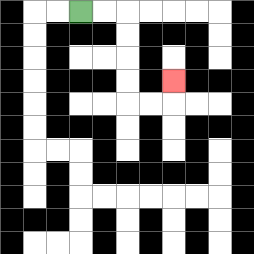{'start': '[3, 0]', 'end': '[7, 3]', 'path_directions': 'R,R,D,D,D,D,R,R,U', 'path_coordinates': '[[3, 0], [4, 0], [5, 0], [5, 1], [5, 2], [5, 3], [5, 4], [6, 4], [7, 4], [7, 3]]'}